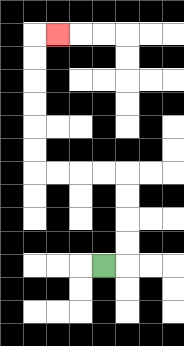{'start': '[4, 11]', 'end': '[2, 1]', 'path_directions': 'R,U,U,U,U,L,L,L,L,U,U,U,U,U,U,R', 'path_coordinates': '[[4, 11], [5, 11], [5, 10], [5, 9], [5, 8], [5, 7], [4, 7], [3, 7], [2, 7], [1, 7], [1, 6], [1, 5], [1, 4], [1, 3], [1, 2], [1, 1], [2, 1]]'}